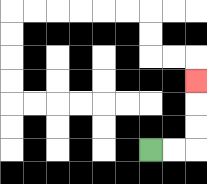{'start': '[6, 6]', 'end': '[8, 3]', 'path_directions': 'R,R,U,U,U', 'path_coordinates': '[[6, 6], [7, 6], [8, 6], [8, 5], [8, 4], [8, 3]]'}